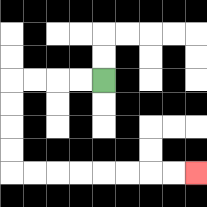{'start': '[4, 3]', 'end': '[8, 7]', 'path_directions': 'L,L,L,L,D,D,D,D,R,R,R,R,R,R,R,R', 'path_coordinates': '[[4, 3], [3, 3], [2, 3], [1, 3], [0, 3], [0, 4], [0, 5], [0, 6], [0, 7], [1, 7], [2, 7], [3, 7], [4, 7], [5, 7], [6, 7], [7, 7], [8, 7]]'}